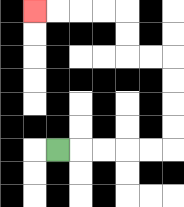{'start': '[2, 6]', 'end': '[1, 0]', 'path_directions': 'R,R,R,R,R,U,U,U,U,L,L,U,U,L,L,L,L', 'path_coordinates': '[[2, 6], [3, 6], [4, 6], [5, 6], [6, 6], [7, 6], [7, 5], [7, 4], [7, 3], [7, 2], [6, 2], [5, 2], [5, 1], [5, 0], [4, 0], [3, 0], [2, 0], [1, 0]]'}